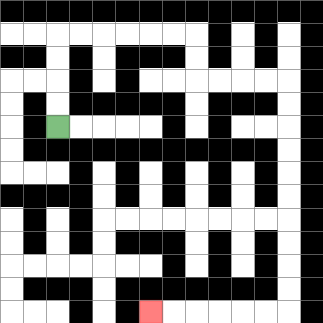{'start': '[2, 5]', 'end': '[6, 13]', 'path_directions': 'U,U,U,U,R,R,R,R,R,R,D,D,R,R,R,R,D,D,D,D,D,D,D,D,D,D,L,L,L,L,L,L', 'path_coordinates': '[[2, 5], [2, 4], [2, 3], [2, 2], [2, 1], [3, 1], [4, 1], [5, 1], [6, 1], [7, 1], [8, 1], [8, 2], [8, 3], [9, 3], [10, 3], [11, 3], [12, 3], [12, 4], [12, 5], [12, 6], [12, 7], [12, 8], [12, 9], [12, 10], [12, 11], [12, 12], [12, 13], [11, 13], [10, 13], [9, 13], [8, 13], [7, 13], [6, 13]]'}